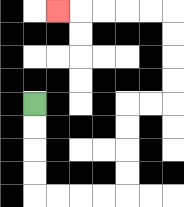{'start': '[1, 4]', 'end': '[2, 0]', 'path_directions': 'D,D,D,D,R,R,R,R,U,U,U,U,R,R,U,U,U,U,L,L,L,L,L', 'path_coordinates': '[[1, 4], [1, 5], [1, 6], [1, 7], [1, 8], [2, 8], [3, 8], [4, 8], [5, 8], [5, 7], [5, 6], [5, 5], [5, 4], [6, 4], [7, 4], [7, 3], [7, 2], [7, 1], [7, 0], [6, 0], [5, 0], [4, 0], [3, 0], [2, 0]]'}